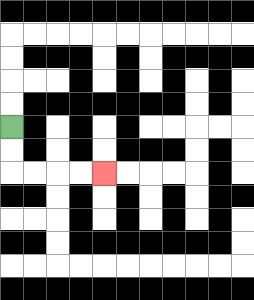{'start': '[0, 5]', 'end': '[4, 7]', 'path_directions': 'D,D,R,R,R,R', 'path_coordinates': '[[0, 5], [0, 6], [0, 7], [1, 7], [2, 7], [3, 7], [4, 7]]'}